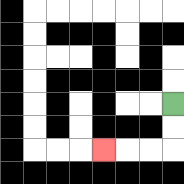{'start': '[7, 4]', 'end': '[4, 6]', 'path_directions': 'D,D,L,L,L', 'path_coordinates': '[[7, 4], [7, 5], [7, 6], [6, 6], [5, 6], [4, 6]]'}